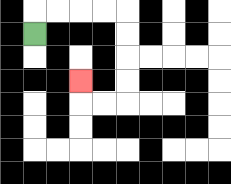{'start': '[1, 1]', 'end': '[3, 3]', 'path_directions': 'U,R,R,R,R,D,D,D,D,L,L,U', 'path_coordinates': '[[1, 1], [1, 0], [2, 0], [3, 0], [4, 0], [5, 0], [5, 1], [5, 2], [5, 3], [5, 4], [4, 4], [3, 4], [3, 3]]'}